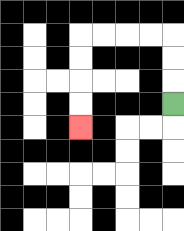{'start': '[7, 4]', 'end': '[3, 5]', 'path_directions': 'U,U,U,L,L,L,L,D,D,D,D', 'path_coordinates': '[[7, 4], [7, 3], [7, 2], [7, 1], [6, 1], [5, 1], [4, 1], [3, 1], [3, 2], [3, 3], [3, 4], [3, 5]]'}